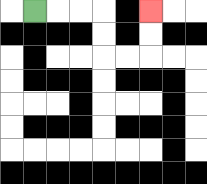{'start': '[1, 0]', 'end': '[6, 0]', 'path_directions': 'R,R,R,D,D,R,R,U,U', 'path_coordinates': '[[1, 0], [2, 0], [3, 0], [4, 0], [4, 1], [4, 2], [5, 2], [6, 2], [6, 1], [6, 0]]'}